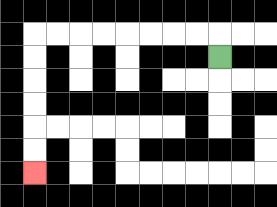{'start': '[9, 2]', 'end': '[1, 7]', 'path_directions': 'U,L,L,L,L,L,L,L,L,D,D,D,D,D,D', 'path_coordinates': '[[9, 2], [9, 1], [8, 1], [7, 1], [6, 1], [5, 1], [4, 1], [3, 1], [2, 1], [1, 1], [1, 2], [1, 3], [1, 4], [1, 5], [1, 6], [1, 7]]'}